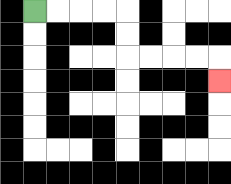{'start': '[1, 0]', 'end': '[9, 3]', 'path_directions': 'R,R,R,R,D,D,R,R,R,R,D', 'path_coordinates': '[[1, 0], [2, 0], [3, 0], [4, 0], [5, 0], [5, 1], [5, 2], [6, 2], [7, 2], [8, 2], [9, 2], [9, 3]]'}